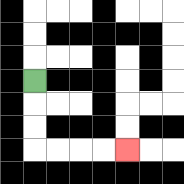{'start': '[1, 3]', 'end': '[5, 6]', 'path_directions': 'D,D,D,R,R,R,R', 'path_coordinates': '[[1, 3], [1, 4], [1, 5], [1, 6], [2, 6], [3, 6], [4, 6], [5, 6]]'}